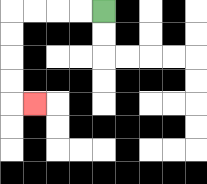{'start': '[4, 0]', 'end': '[1, 4]', 'path_directions': 'L,L,L,L,D,D,D,D,R', 'path_coordinates': '[[4, 0], [3, 0], [2, 0], [1, 0], [0, 0], [0, 1], [0, 2], [0, 3], [0, 4], [1, 4]]'}